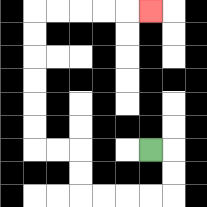{'start': '[6, 6]', 'end': '[6, 0]', 'path_directions': 'R,D,D,L,L,L,L,U,U,L,L,U,U,U,U,U,U,R,R,R,R,R', 'path_coordinates': '[[6, 6], [7, 6], [7, 7], [7, 8], [6, 8], [5, 8], [4, 8], [3, 8], [3, 7], [3, 6], [2, 6], [1, 6], [1, 5], [1, 4], [1, 3], [1, 2], [1, 1], [1, 0], [2, 0], [3, 0], [4, 0], [5, 0], [6, 0]]'}